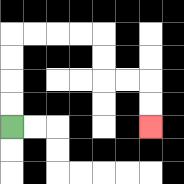{'start': '[0, 5]', 'end': '[6, 5]', 'path_directions': 'U,U,U,U,R,R,R,R,D,D,R,R,D,D', 'path_coordinates': '[[0, 5], [0, 4], [0, 3], [0, 2], [0, 1], [1, 1], [2, 1], [3, 1], [4, 1], [4, 2], [4, 3], [5, 3], [6, 3], [6, 4], [6, 5]]'}